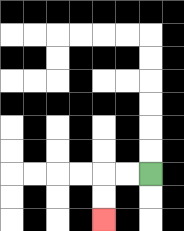{'start': '[6, 7]', 'end': '[4, 9]', 'path_directions': 'L,L,D,D', 'path_coordinates': '[[6, 7], [5, 7], [4, 7], [4, 8], [4, 9]]'}